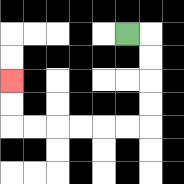{'start': '[5, 1]', 'end': '[0, 3]', 'path_directions': 'R,D,D,D,D,L,L,L,L,L,L,U,U', 'path_coordinates': '[[5, 1], [6, 1], [6, 2], [6, 3], [6, 4], [6, 5], [5, 5], [4, 5], [3, 5], [2, 5], [1, 5], [0, 5], [0, 4], [0, 3]]'}